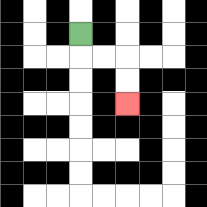{'start': '[3, 1]', 'end': '[5, 4]', 'path_directions': 'D,R,R,D,D', 'path_coordinates': '[[3, 1], [3, 2], [4, 2], [5, 2], [5, 3], [5, 4]]'}